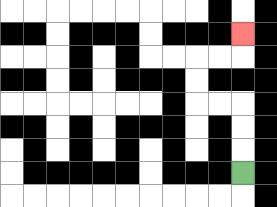{'start': '[10, 7]', 'end': '[10, 1]', 'path_directions': 'U,U,U,L,L,U,U,R,R,U', 'path_coordinates': '[[10, 7], [10, 6], [10, 5], [10, 4], [9, 4], [8, 4], [8, 3], [8, 2], [9, 2], [10, 2], [10, 1]]'}